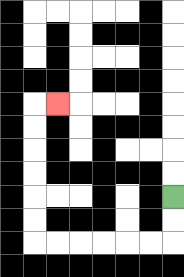{'start': '[7, 8]', 'end': '[2, 4]', 'path_directions': 'D,D,L,L,L,L,L,L,U,U,U,U,U,U,R', 'path_coordinates': '[[7, 8], [7, 9], [7, 10], [6, 10], [5, 10], [4, 10], [3, 10], [2, 10], [1, 10], [1, 9], [1, 8], [1, 7], [1, 6], [1, 5], [1, 4], [2, 4]]'}